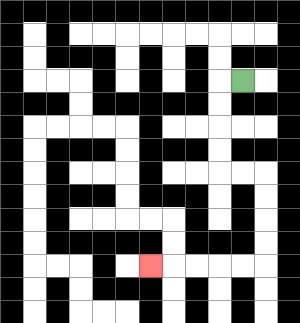{'start': '[10, 3]', 'end': '[6, 11]', 'path_directions': 'L,D,D,D,D,R,R,D,D,D,D,L,L,L,L,L', 'path_coordinates': '[[10, 3], [9, 3], [9, 4], [9, 5], [9, 6], [9, 7], [10, 7], [11, 7], [11, 8], [11, 9], [11, 10], [11, 11], [10, 11], [9, 11], [8, 11], [7, 11], [6, 11]]'}